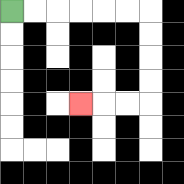{'start': '[0, 0]', 'end': '[3, 4]', 'path_directions': 'R,R,R,R,R,R,D,D,D,D,L,L,L', 'path_coordinates': '[[0, 0], [1, 0], [2, 0], [3, 0], [4, 0], [5, 0], [6, 0], [6, 1], [6, 2], [6, 3], [6, 4], [5, 4], [4, 4], [3, 4]]'}